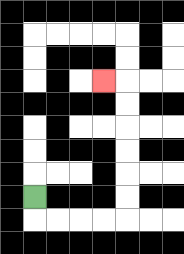{'start': '[1, 8]', 'end': '[4, 3]', 'path_directions': 'D,R,R,R,R,U,U,U,U,U,U,L', 'path_coordinates': '[[1, 8], [1, 9], [2, 9], [3, 9], [4, 9], [5, 9], [5, 8], [5, 7], [5, 6], [5, 5], [5, 4], [5, 3], [4, 3]]'}